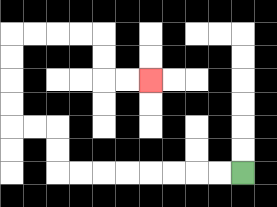{'start': '[10, 7]', 'end': '[6, 3]', 'path_directions': 'L,L,L,L,L,L,L,L,U,U,L,L,U,U,U,U,R,R,R,R,D,D,R,R', 'path_coordinates': '[[10, 7], [9, 7], [8, 7], [7, 7], [6, 7], [5, 7], [4, 7], [3, 7], [2, 7], [2, 6], [2, 5], [1, 5], [0, 5], [0, 4], [0, 3], [0, 2], [0, 1], [1, 1], [2, 1], [3, 1], [4, 1], [4, 2], [4, 3], [5, 3], [6, 3]]'}